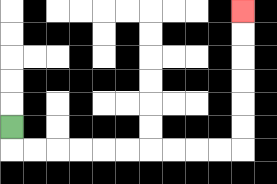{'start': '[0, 5]', 'end': '[10, 0]', 'path_directions': 'D,R,R,R,R,R,R,R,R,R,R,U,U,U,U,U,U', 'path_coordinates': '[[0, 5], [0, 6], [1, 6], [2, 6], [3, 6], [4, 6], [5, 6], [6, 6], [7, 6], [8, 6], [9, 6], [10, 6], [10, 5], [10, 4], [10, 3], [10, 2], [10, 1], [10, 0]]'}